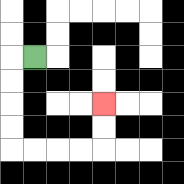{'start': '[1, 2]', 'end': '[4, 4]', 'path_directions': 'L,D,D,D,D,R,R,R,R,U,U', 'path_coordinates': '[[1, 2], [0, 2], [0, 3], [0, 4], [0, 5], [0, 6], [1, 6], [2, 6], [3, 6], [4, 6], [4, 5], [4, 4]]'}